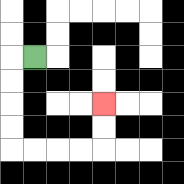{'start': '[1, 2]', 'end': '[4, 4]', 'path_directions': 'L,D,D,D,D,R,R,R,R,U,U', 'path_coordinates': '[[1, 2], [0, 2], [0, 3], [0, 4], [0, 5], [0, 6], [1, 6], [2, 6], [3, 6], [4, 6], [4, 5], [4, 4]]'}